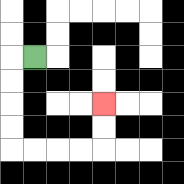{'start': '[1, 2]', 'end': '[4, 4]', 'path_directions': 'L,D,D,D,D,R,R,R,R,U,U', 'path_coordinates': '[[1, 2], [0, 2], [0, 3], [0, 4], [0, 5], [0, 6], [1, 6], [2, 6], [3, 6], [4, 6], [4, 5], [4, 4]]'}